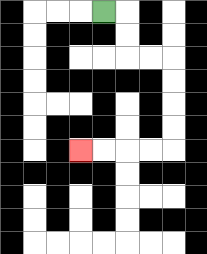{'start': '[4, 0]', 'end': '[3, 6]', 'path_directions': 'R,D,D,R,R,D,D,D,D,L,L,L,L', 'path_coordinates': '[[4, 0], [5, 0], [5, 1], [5, 2], [6, 2], [7, 2], [7, 3], [7, 4], [7, 5], [7, 6], [6, 6], [5, 6], [4, 6], [3, 6]]'}